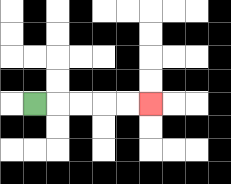{'start': '[1, 4]', 'end': '[6, 4]', 'path_directions': 'R,R,R,R,R', 'path_coordinates': '[[1, 4], [2, 4], [3, 4], [4, 4], [5, 4], [6, 4]]'}